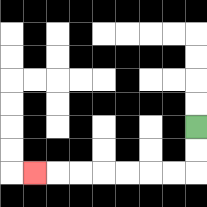{'start': '[8, 5]', 'end': '[1, 7]', 'path_directions': 'D,D,L,L,L,L,L,L,L', 'path_coordinates': '[[8, 5], [8, 6], [8, 7], [7, 7], [6, 7], [5, 7], [4, 7], [3, 7], [2, 7], [1, 7]]'}